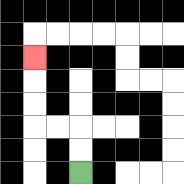{'start': '[3, 7]', 'end': '[1, 2]', 'path_directions': 'U,U,L,L,U,U,U', 'path_coordinates': '[[3, 7], [3, 6], [3, 5], [2, 5], [1, 5], [1, 4], [1, 3], [1, 2]]'}